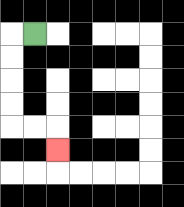{'start': '[1, 1]', 'end': '[2, 6]', 'path_directions': 'L,D,D,D,D,R,R,D', 'path_coordinates': '[[1, 1], [0, 1], [0, 2], [0, 3], [0, 4], [0, 5], [1, 5], [2, 5], [2, 6]]'}